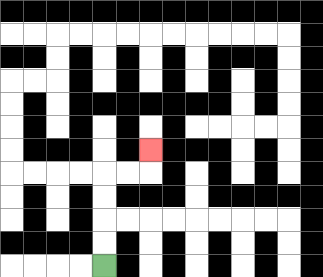{'start': '[4, 11]', 'end': '[6, 6]', 'path_directions': 'U,U,U,U,R,R,U', 'path_coordinates': '[[4, 11], [4, 10], [4, 9], [4, 8], [4, 7], [5, 7], [6, 7], [6, 6]]'}